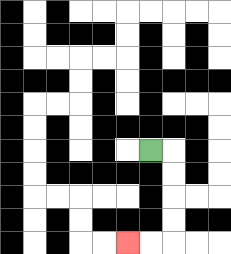{'start': '[6, 6]', 'end': '[5, 10]', 'path_directions': 'R,D,D,D,D,L,L', 'path_coordinates': '[[6, 6], [7, 6], [7, 7], [7, 8], [7, 9], [7, 10], [6, 10], [5, 10]]'}